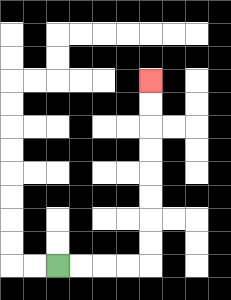{'start': '[2, 11]', 'end': '[6, 3]', 'path_directions': 'R,R,R,R,U,U,U,U,U,U,U,U', 'path_coordinates': '[[2, 11], [3, 11], [4, 11], [5, 11], [6, 11], [6, 10], [6, 9], [6, 8], [6, 7], [6, 6], [6, 5], [6, 4], [6, 3]]'}